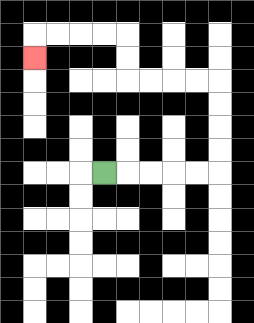{'start': '[4, 7]', 'end': '[1, 2]', 'path_directions': 'R,R,R,R,R,U,U,U,U,L,L,L,L,U,U,L,L,L,L,D', 'path_coordinates': '[[4, 7], [5, 7], [6, 7], [7, 7], [8, 7], [9, 7], [9, 6], [9, 5], [9, 4], [9, 3], [8, 3], [7, 3], [6, 3], [5, 3], [5, 2], [5, 1], [4, 1], [3, 1], [2, 1], [1, 1], [1, 2]]'}